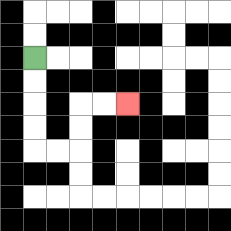{'start': '[1, 2]', 'end': '[5, 4]', 'path_directions': 'D,D,D,D,R,R,U,U,R,R', 'path_coordinates': '[[1, 2], [1, 3], [1, 4], [1, 5], [1, 6], [2, 6], [3, 6], [3, 5], [3, 4], [4, 4], [5, 4]]'}